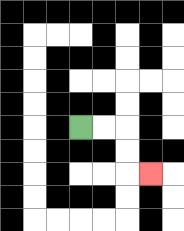{'start': '[3, 5]', 'end': '[6, 7]', 'path_directions': 'R,R,D,D,R', 'path_coordinates': '[[3, 5], [4, 5], [5, 5], [5, 6], [5, 7], [6, 7]]'}